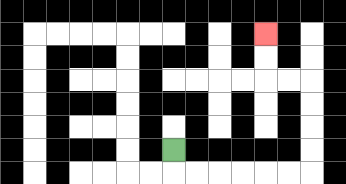{'start': '[7, 6]', 'end': '[11, 1]', 'path_directions': 'D,R,R,R,R,R,R,U,U,U,U,L,L,U,U', 'path_coordinates': '[[7, 6], [7, 7], [8, 7], [9, 7], [10, 7], [11, 7], [12, 7], [13, 7], [13, 6], [13, 5], [13, 4], [13, 3], [12, 3], [11, 3], [11, 2], [11, 1]]'}